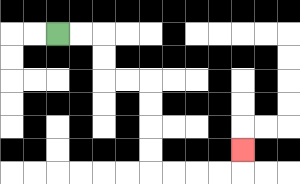{'start': '[2, 1]', 'end': '[10, 6]', 'path_directions': 'R,R,D,D,R,R,D,D,D,D,R,R,R,R,U', 'path_coordinates': '[[2, 1], [3, 1], [4, 1], [4, 2], [4, 3], [5, 3], [6, 3], [6, 4], [6, 5], [6, 6], [6, 7], [7, 7], [8, 7], [9, 7], [10, 7], [10, 6]]'}